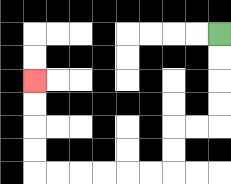{'start': '[9, 1]', 'end': '[1, 3]', 'path_directions': 'D,D,D,D,L,L,D,D,L,L,L,L,L,L,U,U,U,U', 'path_coordinates': '[[9, 1], [9, 2], [9, 3], [9, 4], [9, 5], [8, 5], [7, 5], [7, 6], [7, 7], [6, 7], [5, 7], [4, 7], [3, 7], [2, 7], [1, 7], [1, 6], [1, 5], [1, 4], [1, 3]]'}